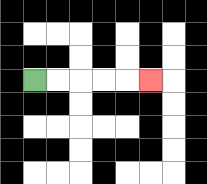{'start': '[1, 3]', 'end': '[6, 3]', 'path_directions': 'R,R,R,R,R', 'path_coordinates': '[[1, 3], [2, 3], [3, 3], [4, 3], [5, 3], [6, 3]]'}